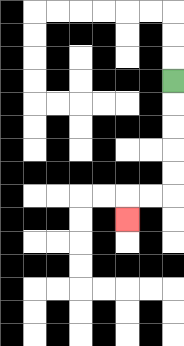{'start': '[7, 3]', 'end': '[5, 9]', 'path_directions': 'D,D,D,D,D,L,L,D', 'path_coordinates': '[[7, 3], [7, 4], [7, 5], [7, 6], [7, 7], [7, 8], [6, 8], [5, 8], [5, 9]]'}